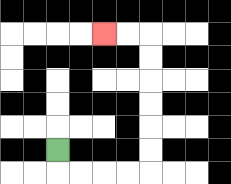{'start': '[2, 6]', 'end': '[4, 1]', 'path_directions': 'D,R,R,R,R,U,U,U,U,U,U,L,L', 'path_coordinates': '[[2, 6], [2, 7], [3, 7], [4, 7], [5, 7], [6, 7], [6, 6], [6, 5], [6, 4], [6, 3], [6, 2], [6, 1], [5, 1], [4, 1]]'}